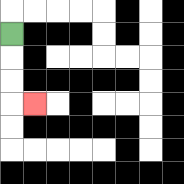{'start': '[0, 1]', 'end': '[1, 4]', 'path_directions': 'D,D,D,R', 'path_coordinates': '[[0, 1], [0, 2], [0, 3], [0, 4], [1, 4]]'}